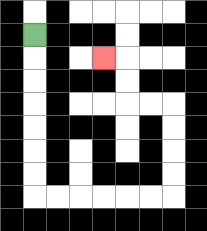{'start': '[1, 1]', 'end': '[4, 2]', 'path_directions': 'D,D,D,D,D,D,D,R,R,R,R,R,R,U,U,U,U,L,L,U,U,L', 'path_coordinates': '[[1, 1], [1, 2], [1, 3], [1, 4], [1, 5], [1, 6], [1, 7], [1, 8], [2, 8], [3, 8], [4, 8], [5, 8], [6, 8], [7, 8], [7, 7], [7, 6], [7, 5], [7, 4], [6, 4], [5, 4], [5, 3], [5, 2], [4, 2]]'}